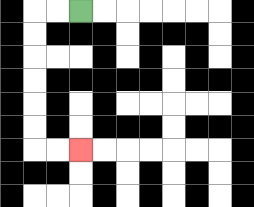{'start': '[3, 0]', 'end': '[3, 6]', 'path_directions': 'L,L,D,D,D,D,D,D,R,R', 'path_coordinates': '[[3, 0], [2, 0], [1, 0], [1, 1], [1, 2], [1, 3], [1, 4], [1, 5], [1, 6], [2, 6], [3, 6]]'}